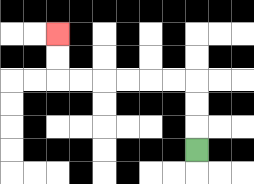{'start': '[8, 6]', 'end': '[2, 1]', 'path_directions': 'U,U,U,L,L,L,L,L,L,U,U', 'path_coordinates': '[[8, 6], [8, 5], [8, 4], [8, 3], [7, 3], [6, 3], [5, 3], [4, 3], [3, 3], [2, 3], [2, 2], [2, 1]]'}